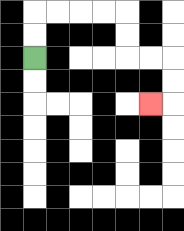{'start': '[1, 2]', 'end': '[6, 4]', 'path_directions': 'U,U,R,R,R,R,D,D,R,R,D,D,L', 'path_coordinates': '[[1, 2], [1, 1], [1, 0], [2, 0], [3, 0], [4, 0], [5, 0], [5, 1], [5, 2], [6, 2], [7, 2], [7, 3], [7, 4], [6, 4]]'}